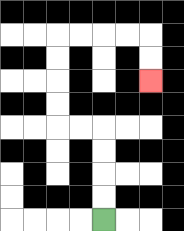{'start': '[4, 9]', 'end': '[6, 3]', 'path_directions': 'U,U,U,U,L,L,U,U,U,U,R,R,R,R,D,D', 'path_coordinates': '[[4, 9], [4, 8], [4, 7], [4, 6], [4, 5], [3, 5], [2, 5], [2, 4], [2, 3], [2, 2], [2, 1], [3, 1], [4, 1], [5, 1], [6, 1], [6, 2], [6, 3]]'}